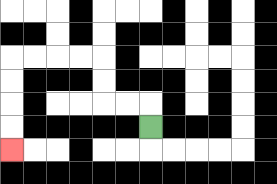{'start': '[6, 5]', 'end': '[0, 6]', 'path_directions': 'U,L,L,U,U,L,L,L,L,D,D,D,D', 'path_coordinates': '[[6, 5], [6, 4], [5, 4], [4, 4], [4, 3], [4, 2], [3, 2], [2, 2], [1, 2], [0, 2], [0, 3], [0, 4], [0, 5], [0, 6]]'}